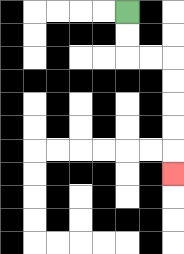{'start': '[5, 0]', 'end': '[7, 7]', 'path_directions': 'D,D,R,R,D,D,D,D,D', 'path_coordinates': '[[5, 0], [5, 1], [5, 2], [6, 2], [7, 2], [7, 3], [7, 4], [7, 5], [7, 6], [7, 7]]'}